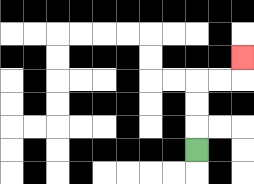{'start': '[8, 6]', 'end': '[10, 2]', 'path_directions': 'U,U,U,R,R,U', 'path_coordinates': '[[8, 6], [8, 5], [8, 4], [8, 3], [9, 3], [10, 3], [10, 2]]'}